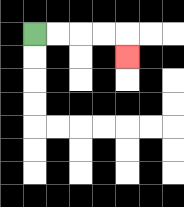{'start': '[1, 1]', 'end': '[5, 2]', 'path_directions': 'R,R,R,R,D', 'path_coordinates': '[[1, 1], [2, 1], [3, 1], [4, 1], [5, 1], [5, 2]]'}